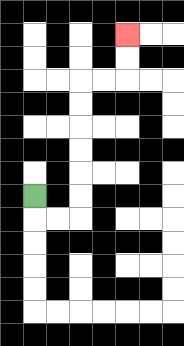{'start': '[1, 8]', 'end': '[5, 1]', 'path_directions': 'D,R,R,U,U,U,U,U,U,R,R,U,U', 'path_coordinates': '[[1, 8], [1, 9], [2, 9], [3, 9], [3, 8], [3, 7], [3, 6], [3, 5], [3, 4], [3, 3], [4, 3], [5, 3], [5, 2], [5, 1]]'}